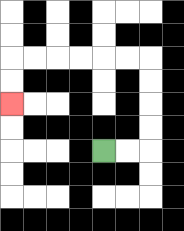{'start': '[4, 6]', 'end': '[0, 4]', 'path_directions': 'R,R,U,U,U,U,L,L,L,L,L,L,D,D', 'path_coordinates': '[[4, 6], [5, 6], [6, 6], [6, 5], [6, 4], [6, 3], [6, 2], [5, 2], [4, 2], [3, 2], [2, 2], [1, 2], [0, 2], [0, 3], [0, 4]]'}